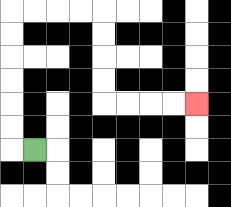{'start': '[1, 6]', 'end': '[8, 4]', 'path_directions': 'L,U,U,U,U,U,U,R,R,R,R,D,D,D,D,R,R,R,R', 'path_coordinates': '[[1, 6], [0, 6], [0, 5], [0, 4], [0, 3], [0, 2], [0, 1], [0, 0], [1, 0], [2, 0], [3, 0], [4, 0], [4, 1], [4, 2], [4, 3], [4, 4], [5, 4], [6, 4], [7, 4], [8, 4]]'}